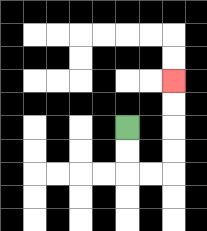{'start': '[5, 5]', 'end': '[7, 3]', 'path_directions': 'D,D,R,R,U,U,U,U', 'path_coordinates': '[[5, 5], [5, 6], [5, 7], [6, 7], [7, 7], [7, 6], [7, 5], [7, 4], [7, 3]]'}